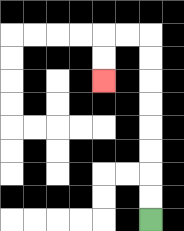{'start': '[6, 9]', 'end': '[4, 3]', 'path_directions': 'U,U,U,U,U,U,U,U,L,L,D,D', 'path_coordinates': '[[6, 9], [6, 8], [6, 7], [6, 6], [6, 5], [6, 4], [6, 3], [6, 2], [6, 1], [5, 1], [4, 1], [4, 2], [4, 3]]'}